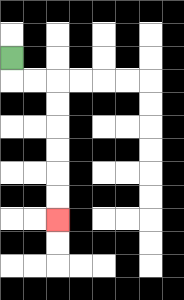{'start': '[0, 2]', 'end': '[2, 9]', 'path_directions': 'D,R,R,D,D,D,D,D,D', 'path_coordinates': '[[0, 2], [0, 3], [1, 3], [2, 3], [2, 4], [2, 5], [2, 6], [2, 7], [2, 8], [2, 9]]'}